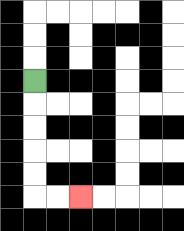{'start': '[1, 3]', 'end': '[3, 8]', 'path_directions': 'D,D,D,D,D,R,R', 'path_coordinates': '[[1, 3], [1, 4], [1, 5], [1, 6], [1, 7], [1, 8], [2, 8], [3, 8]]'}